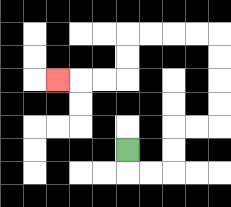{'start': '[5, 6]', 'end': '[2, 3]', 'path_directions': 'D,R,R,U,U,R,R,U,U,U,U,L,L,L,L,D,D,L,L,L', 'path_coordinates': '[[5, 6], [5, 7], [6, 7], [7, 7], [7, 6], [7, 5], [8, 5], [9, 5], [9, 4], [9, 3], [9, 2], [9, 1], [8, 1], [7, 1], [6, 1], [5, 1], [5, 2], [5, 3], [4, 3], [3, 3], [2, 3]]'}